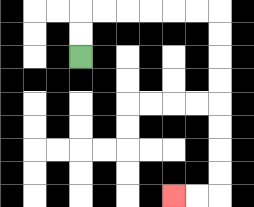{'start': '[3, 2]', 'end': '[7, 8]', 'path_directions': 'U,U,R,R,R,R,R,R,D,D,D,D,D,D,D,D,L,L', 'path_coordinates': '[[3, 2], [3, 1], [3, 0], [4, 0], [5, 0], [6, 0], [7, 0], [8, 0], [9, 0], [9, 1], [9, 2], [9, 3], [9, 4], [9, 5], [9, 6], [9, 7], [9, 8], [8, 8], [7, 8]]'}